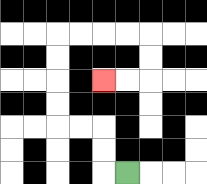{'start': '[5, 7]', 'end': '[4, 3]', 'path_directions': 'L,U,U,L,L,U,U,U,U,R,R,R,R,D,D,L,L', 'path_coordinates': '[[5, 7], [4, 7], [4, 6], [4, 5], [3, 5], [2, 5], [2, 4], [2, 3], [2, 2], [2, 1], [3, 1], [4, 1], [5, 1], [6, 1], [6, 2], [6, 3], [5, 3], [4, 3]]'}